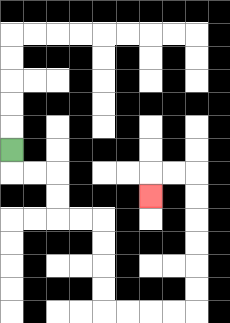{'start': '[0, 6]', 'end': '[6, 8]', 'path_directions': 'D,R,R,D,D,R,R,D,D,D,D,R,R,R,R,U,U,U,U,U,U,L,L,D', 'path_coordinates': '[[0, 6], [0, 7], [1, 7], [2, 7], [2, 8], [2, 9], [3, 9], [4, 9], [4, 10], [4, 11], [4, 12], [4, 13], [5, 13], [6, 13], [7, 13], [8, 13], [8, 12], [8, 11], [8, 10], [8, 9], [8, 8], [8, 7], [7, 7], [6, 7], [6, 8]]'}